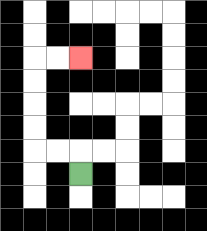{'start': '[3, 7]', 'end': '[3, 2]', 'path_directions': 'U,L,L,U,U,U,U,R,R', 'path_coordinates': '[[3, 7], [3, 6], [2, 6], [1, 6], [1, 5], [1, 4], [1, 3], [1, 2], [2, 2], [3, 2]]'}